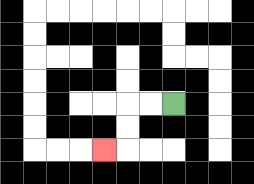{'start': '[7, 4]', 'end': '[4, 6]', 'path_directions': 'L,L,D,D,L', 'path_coordinates': '[[7, 4], [6, 4], [5, 4], [5, 5], [5, 6], [4, 6]]'}